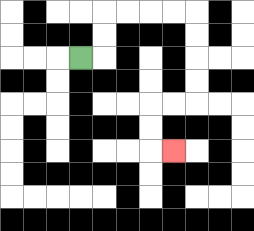{'start': '[3, 2]', 'end': '[7, 6]', 'path_directions': 'R,U,U,R,R,R,R,D,D,D,D,L,L,D,D,R', 'path_coordinates': '[[3, 2], [4, 2], [4, 1], [4, 0], [5, 0], [6, 0], [7, 0], [8, 0], [8, 1], [8, 2], [8, 3], [8, 4], [7, 4], [6, 4], [6, 5], [6, 6], [7, 6]]'}